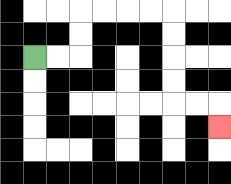{'start': '[1, 2]', 'end': '[9, 5]', 'path_directions': 'R,R,U,U,R,R,R,R,D,D,D,D,R,R,D', 'path_coordinates': '[[1, 2], [2, 2], [3, 2], [3, 1], [3, 0], [4, 0], [5, 0], [6, 0], [7, 0], [7, 1], [7, 2], [7, 3], [7, 4], [8, 4], [9, 4], [9, 5]]'}